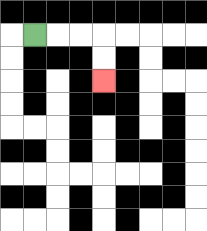{'start': '[1, 1]', 'end': '[4, 3]', 'path_directions': 'R,R,R,D,D', 'path_coordinates': '[[1, 1], [2, 1], [3, 1], [4, 1], [4, 2], [4, 3]]'}